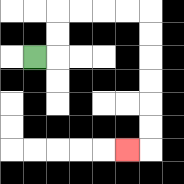{'start': '[1, 2]', 'end': '[5, 6]', 'path_directions': 'R,U,U,R,R,R,R,D,D,D,D,D,D,L', 'path_coordinates': '[[1, 2], [2, 2], [2, 1], [2, 0], [3, 0], [4, 0], [5, 0], [6, 0], [6, 1], [6, 2], [6, 3], [6, 4], [6, 5], [6, 6], [5, 6]]'}